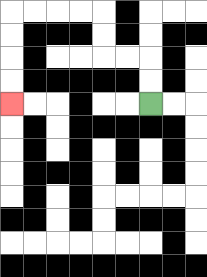{'start': '[6, 4]', 'end': '[0, 4]', 'path_directions': 'U,U,L,L,U,U,L,L,L,L,D,D,D,D', 'path_coordinates': '[[6, 4], [6, 3], [6, 2], [5, 2], [4, 2], [4, 1], [4, 0], [3, 0], [2, 0], [1, 0], [0, 0], [0, 1], [0, 2], [0, 3], [0, 4]]'}